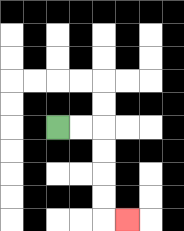{'start': '[2, 5]', 'end': '[5, 9]', 'path_directions': 'R,R,D,D,D,D,R', 'path_coordinates': '[[2, 5], [3, 5], [4, 5], [4, 6], [4, 7], [4, 8], [4, 9], [5, 9]]'}